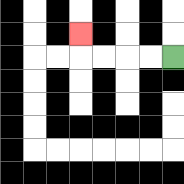{'start': '[7, 2]', 'end': '[3, 1]', 'path_directions': 'L,L,L,L,U', 'path_coordinates': '[[7, 2], [6, 2], [5, 2], [4, 2], [3, 2], [3, 1]]'}